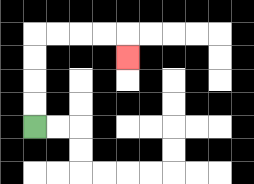{'start': '[1, 5]', 'end': '[5, 2]', 'path_directions': 'U,U,U,U,R,R,R,R,D', 'path_coordinates': '[[1, 5], [1, 4], [1, 3], [1, 2], [1, 1], [2, 1], [3, 1], [4, 1], [5, 1], [5, 2]]'}